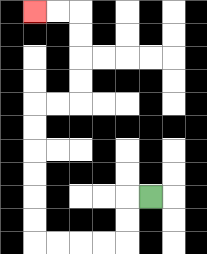{'start': '[6, 8]', 'end': '[1, 0]', 'path_directions': 'L,D,D,L,L,L,L,U,U,U,U,U,U,R,R,U,U,U,U,L,L', 'path_coordinates': '[[6, 8], [5, 8], [5, 9], [5, 10], [4, 10], [3, 10], [2, 10], [1, 10], [1, 9], [1, 8], [1, 7], [1, 6], [1, 5], [1, 4], [2, 4], [3, 4], [3, 3], [3, 2], [3, 1], [3, 0], [2, 0], [1, 0]]'}